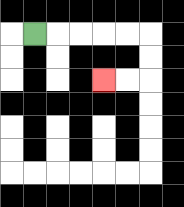{'start': '[1, 1]', 'end': '[4, 3]', 'path_directions': 'R,R,R,R,R,D,D,L,L', 'path_coordinates': '[[1, 1], [2, 1], [3, 1], [4, 1], [5, 1], [6, 1], [6, 2], [6, 3], [5, 3], [4, 3]]'}